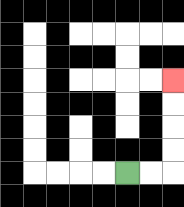{'start': '[5, 7]', 'end': '[7, 3]', 'path_directions': 'R,R,U,U,U,U', 'path_coordinates': '[[5, 7], [6, 7], [7, 7], [7, 6], [7, 5], [7, 4], [7, 3]]'}